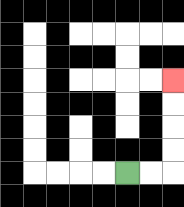{'start': '[5, 7]', 'end': '[7, 3]', 'path_directions': 'R,R,U,U,U,U', 'path_coordinates': '[[5, 7], [6, 7], [7, 7], [7, 6], [7, 5], [7, 4], [7, 3]]'}